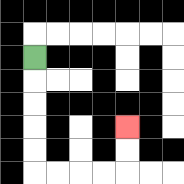{'start': '[1, 2]', 'end': '[5, 5]', 'path_directions': 'D,D,D,D,D,R,R,R,R,U,U', 'path_coordinates': '[[1, 2], [1, 3], [1, 4], [1, 5], [1, 6], [1, 7], [2, 7], [3, 7], [4, 7], [5, 7], [5, 6], [5, 5]]'}